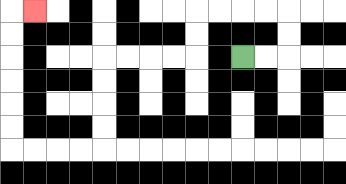{'start': '[10, 2]', 'end': '[1, 0]', 'path_directions': 'R,R,U,U,L,L,L,L,D,D,L,L,L,L,D,D,D,D,L,L,L,L,U,U,U,U,U,U,R', 'path_coordinates': '[[10, 2], [11, 2], [12, 2], [12, 1], [12, 0], [11, 0], [10, 0], [9, 0], [8, 0], [8, 1], [8, 2], [7, 2], [6, 2], [5, 2], [4, 2], [4, 3], [4, 4], [4, 5], [4, 6], [3, 6], [2, 6], [1, 6], [0, 6], [0, 5], [0, 4], [0, 3], [0, 2], [0, 1], [0, 0], [1, 0]]'}